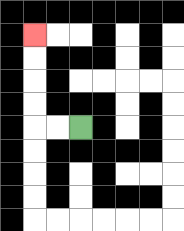{'start': '[3, 5]', 'end': '[1, 1]', 'path_directions': 'L,L,U,U,U,U', 'path_coordinates': '[[3, 5], [2, 5], [1, 5], [1, 4], [1, 3], [1, 2], [1, 1]]'}